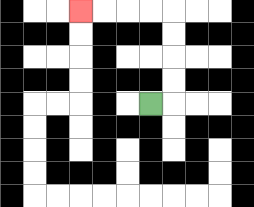{'start': '[6, 4]', 'end': '[3, 0]', 'path_directions': 'R,U,U,U,U,L,L,L,L', 'path_coordinates': '[[6, 4], [7, 4], [7, 3], [7, 2], [7, 1], [7, 0], [6, 0], [5, 0], [4, 0], [3, 0]]'}